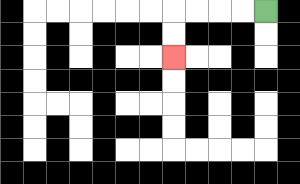{'start': '[11, 0]', 'end': '[7, 2]', 'path_directions': 'L,L,L,L,D,D', 'path_coordinates': '[[11, 0], [10, 0], [9, 0], [8, 0], [7, 0], [7, 1], [7, 2]]'}